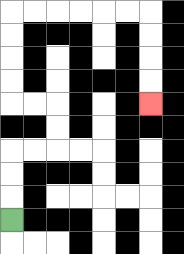{'start': '[0, 9]', 'end': '[6, 4]', 'path_directions': 'U,U,U,R,R,U,U,L,L,U,U,U,U,R,R,R,R,R,R,D,D,D,D', 'path_coordinates': '[[0, 9], [0, 8], [0, 7], [0, 6], [1, 6], [2, 6], [2, 5], [2, 4], [1, 4], [0, 4], [0, 3], [0, 2], [0, 1], [0, 0], [1, 0], [2, 0], [3, 0], [4, 0], [5, 0], [6, 0], [6, 1], [6, 2], [6, 3], [6, 4]]'}